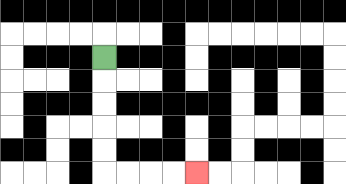{'start': '[4, 2]', 'end': '[8, 7]', 'path_directions': 'D,D,D,D,D,R,R,R,R', 'path_coordinates': '[[4, 2], [4, 3], [4, 4], [4, 5], [4, 6], [4, 7], [5, 7], [6, 7], [7, 7], [8, 7]]'}